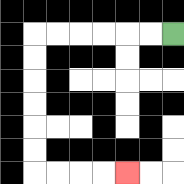{'start': '[7, 1]', 'end': '[5, 7]', 'path_directions': 'L,L,L,L,L,L,D,D,D,D,D,D,R,R,R,R', 'path_coordinates': '[[7, 1], [6, 1], [5, 1], [4, 1], [3, 1], [2, 1], [1, 1], [1, 2], [1, 3], [1, 4], [1, 5], [1, 6], [1, 7], [2, 7], [3, 7], [4, 7], [5, 7]]'}